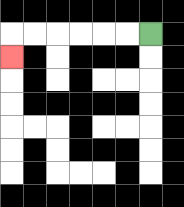{'start': '[6, 1]', 'end': '[0, 2]', 'path_directions': 'L,L,L,L,L,L,D', 'path_coordinates': '[[6, 1], [5, 1], [4, 1], [3, 1], [2, 1], [1, 1], [0, 1], [0, 2]]'}